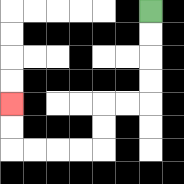{'start': '[6, 0]', 'end': '[0, 4]', 'path_directions': 'D,D,D,D,L,L,D,D,L,L,L,L,U,U', 'path_coordinates': '[[6, 0], [6, 1], [6, 2], [6, 3], [6, 4], [5, 4], [4, 4], [4, 5], [4, 6], [3, 6], [2, 6], [1, 6], [0, 6], [0, 5], [0, 4]]'}